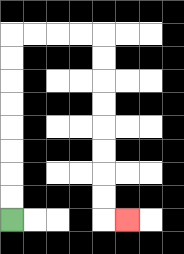{'start': '[0, 9]', 'end': '[5, 9]', 'path_directions': 'U,U,U,U,U,U,U,U,R,R,R,R,D,D,D,D,D,D,D,D,R', 'path_coordinates': '[[0, 9], [0, 8], [0, 7], [0, 6], [0, 5], [0, 4], [0, 3], [0, 2], [0, 1], [1, 1], [2, 1], [3, 1], [4, 1], [4, 2], [4, 3], [4, 4], [4, 5], [4, 6], [4, 7], [4, 8], [4, 9], [5, 9]]'}